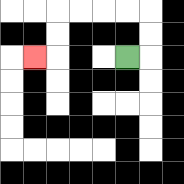{'start': '[5, 2]', 'end': '[1, 2]', 'path_directions': 'R,U,U,L,L,L,L,D,D,L', 'path_coordinates': '[[5, 2], [6, 2], [6, 1], [6, 0], [5, 0], [4, 0], [3, 0], [2, 0], [2, 1], [2, 2], [1, 2]]'}